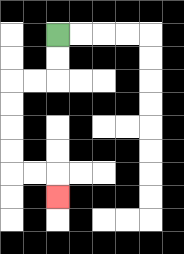{'start': '[2, 1]', 'end': '[2, 8]', 'path_directions': 'D,D,L,L,D,D,D,D,R,R,D', 'path_coordinates': '[[2, 1], [2, 2], [2, 3], [1, 3], [0, 3], [0, 4], [0, 5], [0, 6], [0, 7], [1, 7], [2, 7], [2, 8]]'}